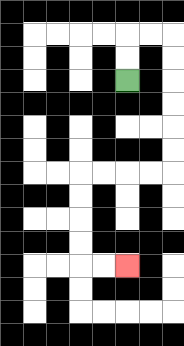{'start': '[5, 3]', 'end': '[5, 11]', 'path_directions': 'U,U,R,R,D,D,D,D,D,D,L,L,L,L,D,D,D,D,R,R', 'path_coordinates': '[[5, 3], [5, 2], [5, 1], [6, 1], [7, 1], [7, 2], [7, 3], [7, 4], [7, 5], [7, 6], [7, 7], [6, 7], [5, 7], [4, 7], [3, 7], [3, 8], [3, 9], [3, 10], [3, 11], [4, 11], [5, 11]]'}